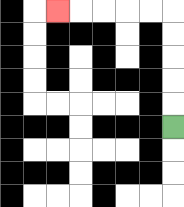{'start': '[7, 5]', 'end': '[2, 0]', 'path_directions': 'U,U,U,U,U,L,L,L,L,L', 'path_coordinates': '[[7, 5], [7, 4], [7, 3], [7, 2], [7, 1], [7, 0], [6, 0], [5, 0], [4, 0], [3, 0], [2, 0]]'}